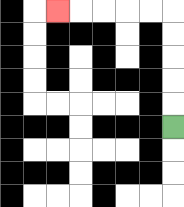{'start': '[7, 5]', 'end': '[2, 0]', 'path_directions': 'U,U,U,U,U,L,L,L,L,L', 'path_coordinates': '[[7, 5], [7, 4], [7, 3], [7, 2], [7, 1], [7, 0], [6, 0], [5, 0], [4, 0], [3, 0], [2, 0]]'}